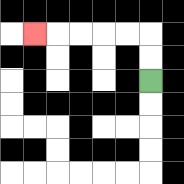{'start': '[6, 3]', 'end': '[1, 1]', 'path_directions': 'U,U,L,L,L,L,L', 'path_coordinates': '[[6, 3], [6, 2], [6, 1], [5, 1], [4, 1], [3, 1], [2, 1], [1, 1]]'}